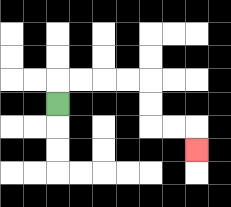{'start': '[2, 4]', 'end': '[8, 6]', 'path_directions': 'U,R,R,R,R,D,D,R,R,D', 'path_coordinates': '[[2, 4], [2, 3], [3, 3], [4, 3], [5, 3], [6, 3], [6, 4], [6, 5], [7, 5], [8, 5], [8, 6]]'}